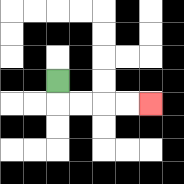{'start': '[2, 3]', 'end': '[6, 4]', 'path_directions': 'D,R,R,R,R', 'path_coordinates': '[[2, 3], [2, 4], [3, 4], [4, 4], [5, 4], [6, 4]]'}